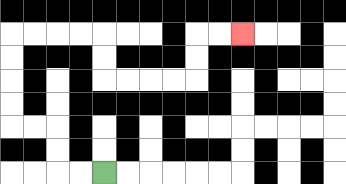{'start': '[4, 7]', 'end': '[10, 1]', 'path_directions': 'L,L,U,U,L,L,U,U,U,U,R,R,R,R,D,D,R,R,R,R,U,U,R,R', 'path_coordinates': '[[4, 7], [3, 7], [2, 7], [2, 6], [2, 5], [1, 5], [0, 5], [0, 4], [0, 3], [0, 2], [0, 1], [1, 1], [2, 1], [3, 1], [4, 1], [4, 2], [4, 3], [5, 3], [6, 3], [7, 3], [8, 3], [8, 2], [8, 1], [9, 1], [10, 1]]'}